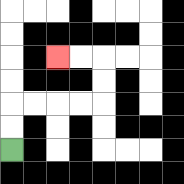{'start': '[0, 6]', 'end': '[2, 2]', 'path_directions': 'U,U,R,R,R,R,U,U,L,L', 'path_coordinates': '[[0, 6], [0, 5], [0, 4], [1, 4], [2, 4], [3, 4], [4, 4], [4, 3], [4, 2], [3, 2], [2, 2]]'}